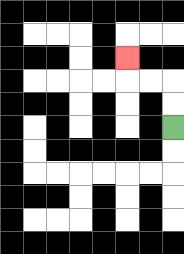{'start': '[7, 5]', 'end': '[5, 2]', 'path_directions': 'U,U,L,L,U', 'path_coordinates': '[[7, 5], [7, 4], [7, 3], [6, 3], [5, 3], [5, 2]]'}